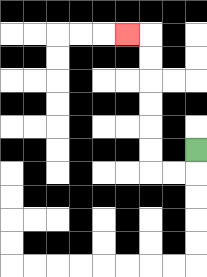{'start': '[8, 6]', 'end': '[5, 1]', 'path_directions': 'D,L,L,U,U,U,U,U,U,L', 'path_coordinates': '[[8, 6], [8, 7], [7, 7], [6, 7], [6, 6], [6, 5], [6, 4], [6, 3], [6, 2], [6, 1], [5, 1]]'}